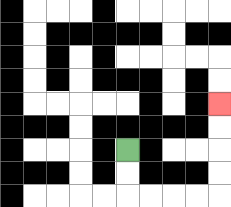{'start': '[5, 6]', 'end': '[9, 4]', 'path_directions': 'D,D,R,R,R,R,U,U,U,U', 'path_coordinates': '[[5, 6], [5, 7], [5, 8], [6, 8], [7, 8], [8, 8], [9, 8], [9, 7], [9, 6], [9, 5], [9, 4]]'}